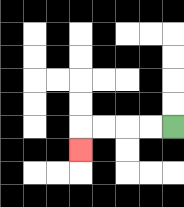{'start': '[7, 5]', 'end': '[3, 6]', 'path_directions': 'L,L,L,L,D', 'path_coordinates': '[[7, 5], [6, 5], [5, 5], [4, 5], [3, 5], [3, 6]]'}